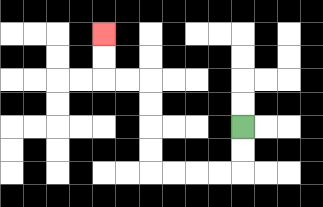{'start': '[10, 5]', 'end': '[4, 1]', 'path_directions': 'D,D,L,L,L,L,U,U,U,U,L,L,U,U', 'path_coordinates': '[[10, 5], [10, 6], [10, 7], [9, 7], [8, 7], [7, 7], [6, 7], [6, 6], [6, 5], [6, 4], [6, 3], [5, 3], [4, 3], [4, 2], [4, 1]]'}